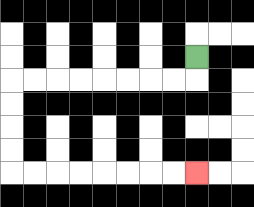{'start': '[8, 2]', 'end': '[8, 7]', 'path_directions': 'D,L,L,L,L,L,L,L,L,D,D,D,D,R,R,R,R,R,R,R,R', 'path_coordinates': '[[8, 2], [8, 3], [7, 3], [6, 3], [5, 3], [4, 3], [3, 3], [2, 3], [1, 3], [0, 3], [0, 4], [0, 5], [0, 6], [0, 7], [1, 7], [2, 7], [3, 7], [4, 7], [5, 7], [6, 7], [7, 7], [8, 7]]'}